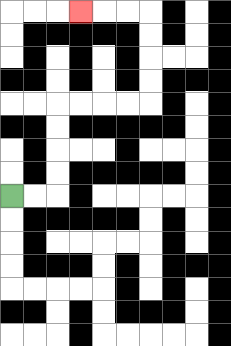{'start': '[0, 8]', 'end': '[3, 0]', 'path_directions': 'R,R,U,U,U,U,R,R,R,R,U,U,U,U,L,L,L', 'path_coordinates': '[[0, 8], [1, 8], [2, 8], [2, 7], [2, 6], [2, 5], [2, 4], [3, 4], [4, 4], [5, 4], [6, 4], [6, 3], [6, 2], [6, 1], [6, 0], [5, 0], [4, 0], [3, 0]]'}